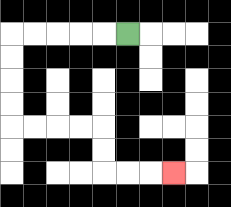{'start': '[5, 1]', 'end': '[7, 7]', 'path_directions': 'L,L,L,L,L,D,D,D,D,R,R,R,R,D,D,R,R,R', 'path_coordinates': '[[5, 1], [4, 1], [3, 1], [2, 1], [1, 1], [0, 1], [0, 2], [0, 3], [0, 4], [0, 5], [1, 5], [2, 5], [3, 5], [4, 5], [4, 6], [4, 7], [5, 7], [6, 7], [7, 7]]'}